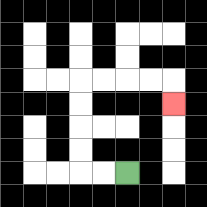{'start': '[5, 7]', 'end': '[7, 4]', 'path_directions': 'L,L,U,U,U,U,R,R,R,R,D', 'path_coordinates': '[[5, 7], [4, 7], [3, 7], [3, 6], [3, 5], [3, 4], [3, 3], [4, 3], [5, 3], [6, 3], [7, 3], [7, 4]]'}